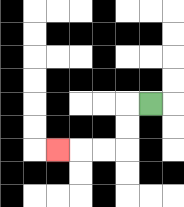{'start': '[6, 4]', 'end': '[2, 6]', 'path_directions': 'L,D,D,L,L,L', 'path_coordinates': '[[6, 4], [5, 4], [5, 5], [5, 6], [4, 6], [3, 6], [2, 6]]'}